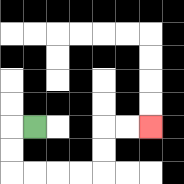{'start': '[1, 5]', 'end': '[6, 5]', 'path_directions': 'L,D,D,R,R,R,R,U,U,R,R', 'path_coordinates': '[[1, 5], [0, 5], [0, 6], [0, 7], [1, 7], [2, 7], [3, 7], [4, 7], [4, 6], [4, 5], [5, 5], [6, 5]]'}